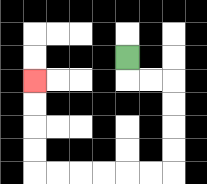{'start': '[5, 2]', 'end': '[1, 3]', 'path_directions': 'D,R,R,D,D,D,D,L,L,L,L,L,L,U,U,U,U', 'path_coordinates': '[[5, 2], [5, 3], [6, 3], [7, 3], [7, 4], [7, 5], [7, 6], [7, 7], [6, 7], [5, 7], [4, 7], [3, 7], [2, 7], [1, 7], [1, 6], [1, 5], [1, 4], [1, 3]]'}